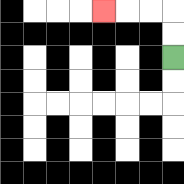{'start': '[7, 2]', 'end': '[4, 0]', 'path_directions': 'U,U,L,L,L', 'path_coordinates': '[[7, 2], [7, 1], [7, 0], [6, 0], [5, 0], [4, 0]]'}